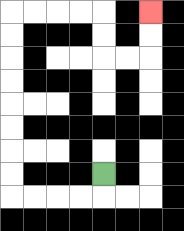{'start': '[4, 7]', 'end': '[6, 0]', 'path_directions': 'D,L,L,L,L,U,U,U,U,U,U,U,U,R,R,R,R,D,D,R,R,U,U', 'path_coordinates': '[[4, 7], [4, 8], [3, 8], [2, 8], [1, 8], [0, 8], [0, 7], [0, 6], [0, 5], [0, 4], [0, 3], [0, 2], [0, 1], [0, 0], [1, 0], [2, 0], [3, 0], [4, 0], [4, 1], [4, 2], [5, 2], [6, 2], [6, 1], [6, 0]]'}